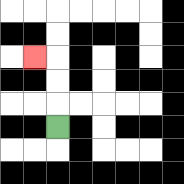{'start': '[2, 5]', 'end': '[1, 2]', 'path_directions': 'U,U,U,L', 'path_coordinates': '[[2, 5], [2, 4], [2, 3], [2, 2], [1, 2]]'}